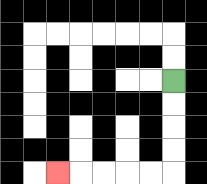{'start': '[7, 3]', 'end': '[2, 7]', 'path_directions': 'D,D,D,D,L,L,L,L,L', 'path_coordinates': '[[7, 3], [7, 4], [7, 5], [7, 6], [7, 7], [6, 7], [5, 7], [4, 7], [3, 7], [2, 7]]'}